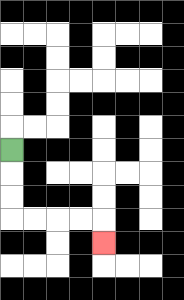{'start': '[0, 6]', 'end': '[4, 10]', 'path_directions': 'D,D,D,R,R,R,R,D', 'path_coordinates': '[[0, 6], [0, 7], [0, 8], [0, 9], [1, 9], [2, 9], [3, 9], [4, 9], [4, 10]]'}